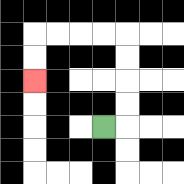{'start': '[4, 5]', 'end': '[1, 3]', 'path_directions': 'R,U,U,U,U,L,L,L,L,D,D', 'path_coordinates': '[[4, 5], [5, 5], [5, 4], [5, 3], [5, 2], [5, 1], [4, 1], [3, 1], [2, 1], [1, 1], [1, 2], [1, 3]]'}